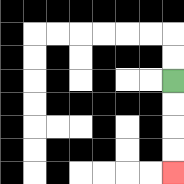{'start': '[7, 3]', 'end': '[7, 7]', 'path_directions': 'D,D,D,D', 'path_coordinates': '[[7, 3], [7, 4], [7, 5], [7, 6], [7, 7]]'}